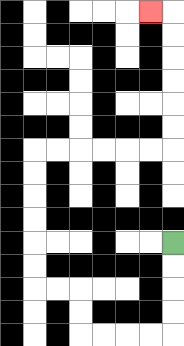{'start': '[7, 10]', 'end': '[6, 0]', 'path_directions': 'D,D,D,D,L,L,L,L,U,U,L,L,U,U,U,U,U,U,R,R,R,R,R,R,U,U,U,U,U,U,L', 'path_coordinates': '[[7, 10], [7, 11], [7, 12], [7, 13], [7, 14], [6, 14], [5, 14], [4, 14], [3, 14], [3, 13], [3, 12], [2, 12], [1, 12], [1, 11], [1, 10], [1, 9], [1, 8], [1, 7], [1, 6], [2, 6], [3, 6], [4, 6], [5, 6], [6, 6], [7, 6], [7, 5], [7, 4], [7, 3], [7, 2], [7, 1], [7, 0], [6, 0]]'}